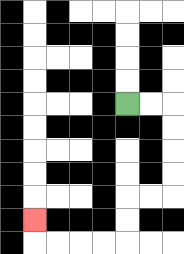{'start': '[5, 4]', 'end': '[1, 9]', 'path_directions': 'R,R,D,D,D,D,L,L,D,D,L,L,L,L,U', 'path_coordinates': '[[5, 4], [6, 4], [7, 4], [7, 5], [7, 6], [7, 7], [7, 8], [6, 8], [5, 8], [5, 9], [5, 10], [4, 10], [3, 10], [2, 10], [1, 10], [1, 9]]'}